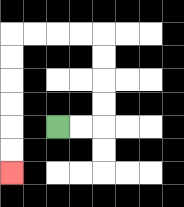{'start': '[2, 5]', 'end': '[0, 7]', 'path_directions': 'R,R,U,U,U,U,L,L,L,L,D,D,D,D,D,D', 'path_coordinates': '[[2, 5], [3, 5], [4, 5], [4, 4], [4, 3], [4, 2], [4, 1], [3, 1], [2, 1], [1, 1], [0, 1], [0, 2], [0, 3], [0, 4], [0, 5], [0, 6], [0, 7]]'}